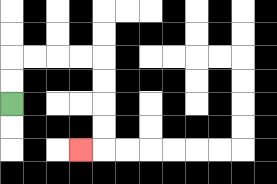{'start': '[0, 4]', 'end': '[3, 6]', 'path_directions': 'U,U,R,R,R,R,D,D,D,D,L', 'path_coordinates': '[[0, 4], [0, 3], [0, 2], [1, 2], [2, 2], [3, 2], [4, 2], [4, 3], [4, 4], [4, 5], [4, 6], [3, 6]]'}